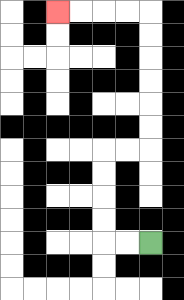{'start': '[6, 10]', 'end': '[2, 0]', 'path_directions': 'L,L,U,U,U,U,R,R,U,U,U,U,U,U,L,L,L,L', 'path_coordinates': '[[6, 10], [5, 10], [4, 10], [4, 9], [4, 8], [4, 7], [4, 6], [5, 6], [6, 6], [6, 5], [6, 4], [6, 3], [6, 2], [6, 1], [6, 0], [5, 0], [4, 0], [3, 0], [2, 0]]'}